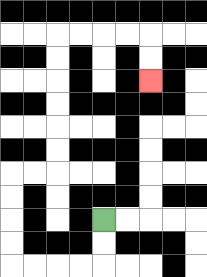{'start': '[4, 9]', 'end': '[6, 3]', 'path_directions': 'D,D,L,L,L,L,U,U,U,U,R,R,U,U,U,U,U,U,R,R,R,R,D,D', 'path_coordinates': '[[4, 9], [4, 10], [4, 11], [3, 11], [2, 11], [1, 11], [0, 11], [0, 10], [0, 9], [0, 8], [0, 7], [1, 7], [2, 7], [2, 6], [2, 5], [2, 4], [2, 3], [2, 2], [2, 1], [3, 1], [4, 1], [5, 1], [6, 1], [6, 2], [6, 3]]'}